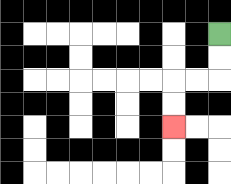{'start': '[9, 1]', 'end': '[7, 5]', 'path_directions': 'D,D,L,L,D,D', 'path_coordinates': '[[9, 1], [9, 2], [9, 3], [8, 3], [7, 3], [7, 4], [7, 5]]'}